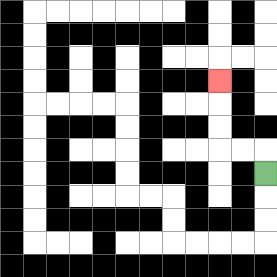{'start': '[11, 7]', 'end': '[9, 3]', 'path_directions': 'U,L,L,U,U,U', 'path_coordinates': '[[11, 7], [11, 6], [10, 6], [9, 6], [9, 5], [9, 4], [9, 3]]'}